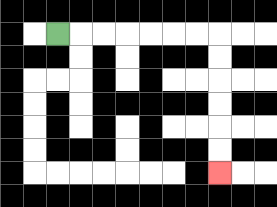{'start': '[2, 1]', 'end': '[9, 7]', 'path_directions': 'R,R,R,R,R,R,R,D,D,D,D,D,D', 'path_coordinates': '[[2, 1], [3, 1], [4, 1], [5, 1], [6, 1], [7, 1], [8, 1], [9, 1], [9, 2], [9, 3], [9, 4], [9, 5], [9, 6], [9, 7]]'}